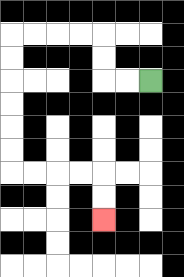{'start': '[6, 3]', 'end': '[4, 9]', 'path_directions': 'L,L,U,U,L,L,L,L,D,D,D,D,D,D,R,R,R,R,D,D', 'path_coordinates': '[[6, 3], [5, 3], [4, 3], [4, 2], [4, 1], [3, 1], [2, 1], [1, 1], [0, 1], [0, 2], [0, 3], [0, 4], [0, 5], [0, 6], [0, 7], [1, 7], [2, 7], [3, 7], [4, 7], [4, 8], [4, 9]]'}